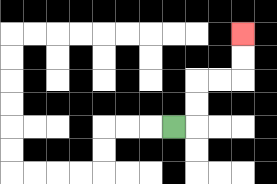{'start': '[7, 5]', 'end': '[10, 1]', 'path_directions': 'R,U,U,R,R,U,U', 'path_coordinates': '[[7, 5], [8, 5], [8, 4], [8, 3], [9, 3], [10, 3], [10, 2], [10, 1]]'}